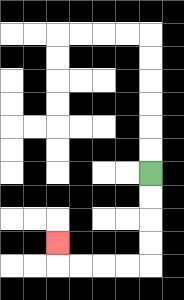{'start': '[6, 7]', 'end': '[2, 10]', 'path_directions': 'D,D,D,D,L,L,L,L,U', 'path_coordinates': '[[6, 7], [6, 8], [6, 9], [6, 10], [6, 11], [5, 11], [4, 11], [3, 11], [2, 11], [2, 10]]'}